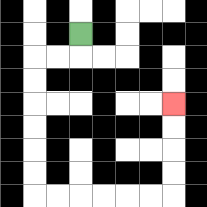{'start': '[3, 1]', 'end': '[7, 4]', 'path_directions': 'D,L,L,D,D,D,D,D,D,R,R,R,R,R,R,U,U,U,U', 'path_coordinates': '[[3, 1], [3, 2], [2, 2], [1, 2], [1, 3], [1, 4], [1, 5], [1, 6], [1, 7], [1, 8], [2, 8], [3, 8], [4, 8], [5, 8], [6, 8], [7, 8], [7, 7], [7, 6], [7, 5], [7, 4]]'}